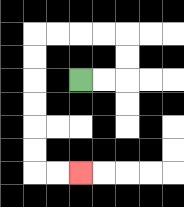{'start': '[3, 3]', 'end': '[3, 7]', 'path_directions': 'R,R,U,U,L,L,L,L,D,D,D,D,D,D,R,R', 'path_coordinates': '[[3, 3], [4, 3], [5, 3], [5, 2], [5, 1], [4, 1], [3, 1], [2, 1], [1, 1], [1, 2], [1, 3], [1, 4], [1, 5], [1, 6], [1, 7], [2, 7], [3, 7]]'}